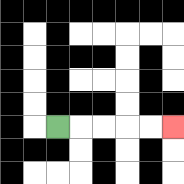{'start': '[2, 5]', 'end': '[7, 5]', 'path_directions': 'R,R,R,R,R', 'path_coordinates': '[[2, 5], [3, 5], [4, 5], [5, 5], [6, 5], [7, 5]]'}